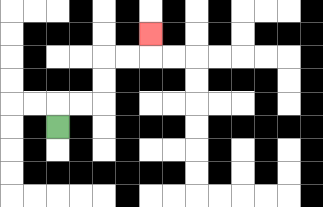{'start': '[2, 5]', 'end': '[6, 1]', 'path_directions': 'U,R,R,U,U,R,R,U', 'path_coordinates': '[[2, 5], [2, 4], [3, 4], [4, 4], [4, 3], [4, 2], [5, 2], [6, 2], [6, 1]]'}